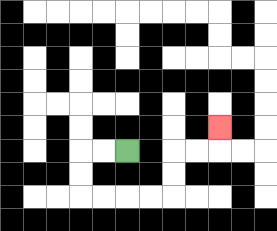{'start': '[5, 6]', 'end': '[9, 5]', 'path_directions': 'L,L,D,D,R,R,R,R,U,U,R,R,U', 'path_coordinates': '[[5, 6], [4, 6], [3, 6], [3, 7], [3, 8], [4, 8], [5, 8], [6, 8], [7, 8], [7, 7], [7, 6], [8, 6], [9, 6], [9, 5]]'}